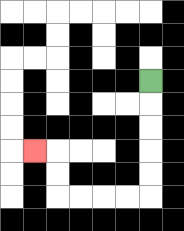{'start': '[6, 3]', 'end': '[1, 6]', 'path_directions': 'D,D,D,D,D,L,L,L,L,U,U,L', 'path_coordinates': '[[6, 3], [6, 4], [6, 5], [6, 6], [6, 7], [6, 8], [5, 8], [4, 8], [3, 8], [2, 8], [2, 7], [2, 6], [1, 6]]'}